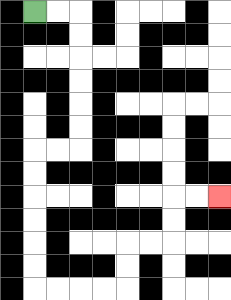{'start': '[1, 0]', 'end': '[9, 8]', 'path_directions': 'R,R,D,D,D,D,D,D,L,L,D,D,D,D,D,D,R,R,R,R,U,U,R,R,U,U,R,R', 'path_coordinates': '[[1, 0], [2, 0], [3, 0], [3, 1], [3, 2], [3, 3], [3, 4], [3, 5], [3, 6], [2, 6], [1, 6], [1, 7], [1, 8], [1, 9], [1, 10], [1, 11], [1, 12], [2, 12], [3, 12], [4, 12], [5, 12], [5, 11], [5, 10], [6, 10], [7, 10], [7, 9], [7, 8], [8, 8], [9, 8]]'}